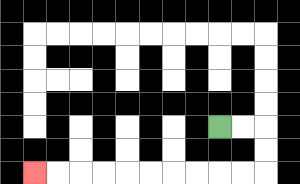{'start': '[9, 5]', 'end': '[1, 7]', 'path_directions': 'R,R,D,D,L,L,L,L,L,L,L,L,L,L', 'path_coordinates': '[[9, 5], [10, 5], [11, 5], [11, 6], [11, 7], [10, 7], [9, 7], [8, 7], [7, 7], [6, 7], [5, 7], [4, 7], [3, 7], [2, 7], [1, 7]]'}